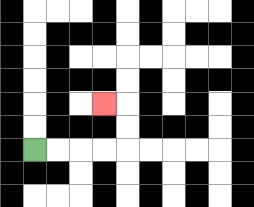{'start': '[1, 6]', 'end': '[4, 4]', 'path_directions': 'R,R,R,R,U,U,L', 'path_coordinates': '[[1, 6], [2, 6], [3, 6], [4, 6], [5, 6], [5, 5], [5, 4], [4, 4]]'}